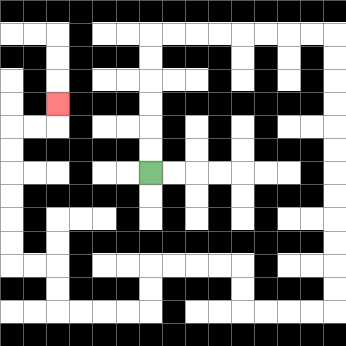{'start': '[6, 7]', 'end': '[2, 4]', 'path_directions': 'U,U,U,U,U,U,R,R,R,R,R,R,R,R,D,D,D,D,D,D,D,D,D,D,D,D,L,L,L,L,U,U,L,L,L,L,D,D,L,L,L,L,U,U,L,L,U,U,U,U,U,U,R,R,U', 'path_coordinates': '[[6, 7], [6, 6], [6, 5], [6, 4], [6, 3], [6, 2], [6, 1], [7, 1], [8, 1], [9, 1], [10, 1], [11, 1], [12, 1], [13, 1], [14, 1], [14, 2], [14, 3], [14, 4], [14, 5], [14, 6], [14, 7], [14, 8], [14, 9], [14, 10], [14, 11], [14, 12], [14, 13], [13, 13], [12, 13], [11, 13], [10, 13], [10, 12], [10, 11], [9, 11], [8, 11], [7, 11], [6, 11], [6, 12], [6, 13], [5, 13], [4, 13], [3, 13], [2, 13], [2, 12], [2, 11], [1, 11], [0, 11], [0, 10], [0, 9], [0, 8], [0, 7], [0, 6], [0, 5], [1, 5], [2, 5], [2, 4]]'}